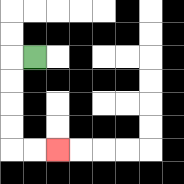{'start': '[1, 2]', 'end': '[2, 6]', 'path_directions': 'L,D,D,D,D,R,R', 'path_coordinates': '[[1, 2], [0, 2], [0, 3], [0, 4], [0, 5], [0, 6], [1, 6], [2, 6]]'}